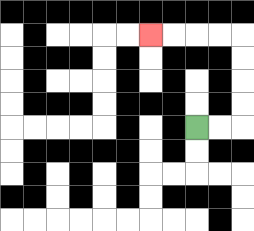{'start': '[8, 5]', 'end': '[6, 1]', 'path_directions': 'R,R,U,U,U,U,L,L,L,L', 'path_coordinates': '[[8, 5], [9, 5], [10, 5], [10, 4], [10, 3], [10, 2], [10, 1], [9, 1], [8, 1], [7, 1], [6, 1]]'}